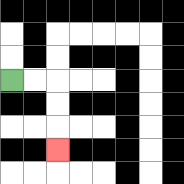{'start': '[0, 3]', 'end': '[2, 6]', 'path_directions': 'R,R,D,D,D', 'path_coordinates': '[[0, 3], [1, 3], [2, 3], [2, 4], [2, 5], [2, 6]]'}